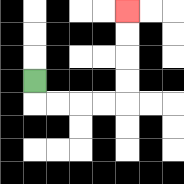{'start': '[1, 3]', 'end': '[5, 0]', 'path_directions': 'D,R,R,R,R,U,U,U,U', 'path_coordinates': '[[1, 3], [1, 4], [2, 4], [3, 4], [4, 4], [5, 4], [5, 3], [5, 2], [5, 1], [5, 0]]'}